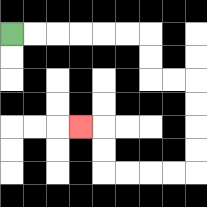{'start': '[0, 1]', 'end': '[3, 5]', 'path_directions': 'R,R,R,R,R,R,D,D,R,R,D,D,D,D,L,L,L,L,U,U,L', 'path_coordinates': '[[0, 1], [1, 1], [2, 1], [3, 1], [4, 1], [5, 1], [6, 1], [6, 2], [6, 3], [7, 3], [8, 3], [8, 4], [8, 5], [8, 6], [8, 7], [7, 7], [6, 7], [5, 7], [4, 7], [4, 6], [4, 5], [3, 5]]'}